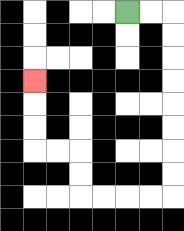{'start': '[5, 0]', 'end': '[1, 3]', 'path_directions': 'R,R,D,D,D,D,D,D,D,D,L,L,L,L,U,U,L,L,U,U,U', 'path_coordinates': '[[5, 0], [6, 0], [7, 0], [7, 1], [7, 2], [7, 3], [7, 4], [7, 5], [7, 6], [7, 7], [7, 8], [6, 8], [5, 8], [4, 8], [3, 8], [3, 7], [3, 6], [2, 6], [1, 6], [1, 5], [1, 4], [1, 3]]'}